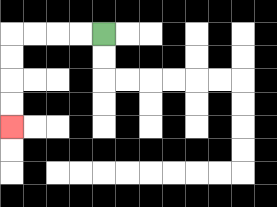{'start': '[4, 1]', 'end': '[0, 5]', 'path_directions': 'L,L,L,L,D,D,D,D', 'path_coordinates': '[[4, 1], [3, 1], [2, 1], [1, 1], [0, 1], [0, 2], [0, 3], [0, 4], [0, 5]]'}